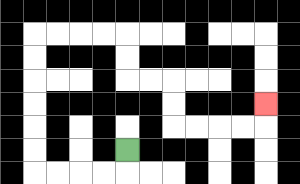{'start': '[5, 6]', 'end': '[11, 4]', 'path_directions': 'D,L,L,L,L,U,U,U,U,U,U,R,R,R,R,D,D,R,R,D,D,R,R,R,R,U', 'path_coordinates': '[[5, 6], [5, 7], [4, 7], [3, 7], [2, 7], [1, 7], [1, 6], [1, 5], [1, 4], [1, 3], [1, 2], [1, 1], [2, 1], [3, 1], [4, 1], [5, 1], [5, 2], [5, 3], [6, 3], [7, 3], [7, 4], [7, 5], [8, 5], [9, 5], [10, 5], [11, 5], [11, 4]]'}